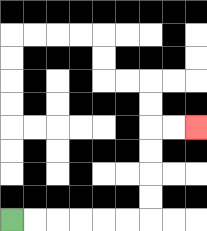{'start': '[0, 9]', 'end': '[8, 5]', 'path_directions': 'R,R,R,R,R,R,U,U,U,U,R,R', 'path_coordinates': '[[0, 9], [1, 9], [2, 9], [3, 9], [4, 9], [5, 9], [6, 9], [6, 8], [6, 7], [6, 6], [6, 5], [7, 5], [8, 5]]'}